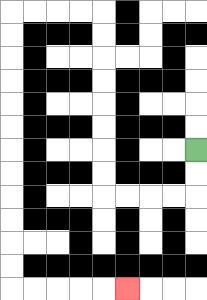{'start': '[8, 6]', 'end': '[5, 12]', 'path_directions': 'D,D,L,L,L,L,U,U,U,U,U,U,U,U,L,L,L,L,D,D,D,D,D,D,D,D,D,D,D,D,R,R,R,R,R', 'path_coordinates': '[[8, 6], [8, 7], [8, 8], [7, 8], [6, 8], [5, 8], [4, 8], [4, 7], [4, 6], [4, 5], [4, 4], [4, 3], [4, 2], [4, 1], [4, 0], [3, 0], [2, 0], [1, 0], [0, 0], [0, 1], [0, 2], [0, 3], [0, 4], [0, 5], [0, 6], [0, 7], [0, 8], [0, 9], [0, 10], [0, 11], [0, 12], [1, 12], [2, 12], [3, 12], [4, 12], [5, 12]]'}